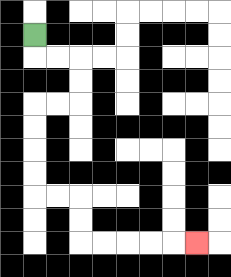{'start': '[1, 1]', 'end': '[8, 10]', 'path_directions': 'D,R,R,D,D,L,L,D,D,D,D,R,R,D,D,R,R,R,R,R', 'path_coordinates': '[[1, 1], [1, 2], [2, 2], [3, 2], [3, 3], [3, 4], [2, 4], [1, 4], [1, 5], [1, 6], [1, 7], [1, 8], [2, 8], [3, 8], [3, 9], [3, 10], [4, 10], [5, 10], [6, 10], [7, 10], [8, 10]]'}